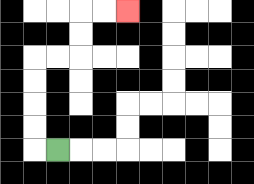{'start': '[2, 6]', 'end': '[5, 0]', 'path_directions': 'L,U,U,U,U,R,R,U,U,R,R', 'path_coordinates': '[[2, 6], [1, 6], [1, 5], [1, 4], [1, 3], [1, 2], [2, 2], [3, 2], [3, 1], [3, 0], [4, 0], [5, 0]]'}